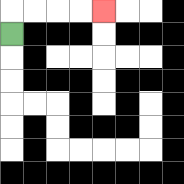{'start': '[0, 1]', 'end': '[4, 0]', 'path_directions': 'U,R,R,R,R', 'path_coordinates': '[[0, 1], [0, 0], [1, 0], [2, 0], [3, 0], [4, 0]]'}